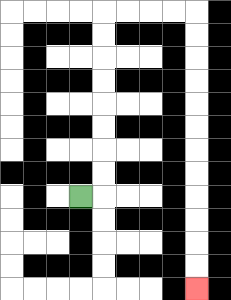{'start': '[3, 8]', 'end': '[8, 12]', 'path_directions': 'R,U,U,U,U,U,U,U,U,R,R,R,R,D,D,D,D,D,D,D,D,D,D,D,D', 'path_coordinates': '[[3, 8], [4, 8], [4, 7], [4, 6], [4, 5], [4, 4], [4, 3], [4, 2], [4, 1], [4, 0], [5, 0], [6, 0], [7, 0], [8, 0], [8, 1], [8, 2], [8, 3], [8, 4], [8, 5], [8, 6], [8, 7], [8, 8], [8, 9], [8, 10], [8, 11], [8, 12]]'}